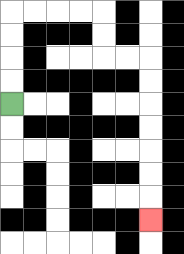{'start': '[0, 4]', 'end': '[6, 9]', 'path_directions': 'U,U,U,U,R,R,R,R,D,D,R,R,D,D,D,D,D,D,D', 'path_coordinates': '[[0, 4], [0, 3], [0, 2], [0, 1], [0, 0], [1, 0], [2, 0], [3, 0], [4, 0], [4, 1], [4, 2], [5, 2], [6, 2], [6, 3], [6, 4], [6, 5], [6, 6], [6, 7], [6, 8], [6, 9]]'}